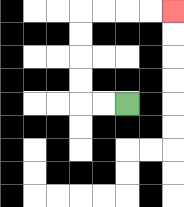{'start': '[5, 4]', 'end': '[7, 0]', 'path_directions': 'L,L,U,U,U,U,R,R,R,R', 'path_coordinates': '[[5, 4], [4, 4], [3, 4], [3, 3], [3, 2], [3, 1], [3, 0], [4, 0], [5, 0], [6, 0], [7, 0]]'}